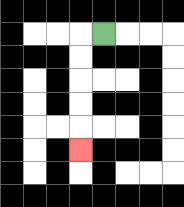{'start': '[4, 1]', 'end': '[3, 6]', 'path_directions': 'L,D,D,D,D,D', 'path_coordinates': '[[4, 1], [3, 1], [3, 2], [3, 3], [3, 4], [3, 5], [3, 6]]'}